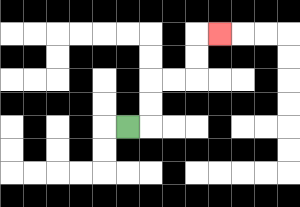{'start': '[5, 5]', 'end': '[9, 1]', 'path_directions': 'R,U,U,R,R,U,U,R', 'path_coordinates': '[[5, 5], [6, 5], [6, 4], [6, 3], [7, 3], [8, 3], [8, 2], [8, 1], [9, 1]]'}